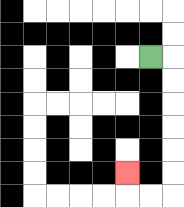{'start': '[6, 2]', 'end': '[5, 7]', 'path_directions': 'R,D,D,D,D,D,D,L,L,U', 'path_coordinates': '[[6, 2], [7, 2], [7, 3], [7, 4], [7, 5], [7, 6], [7, 7], [7, 8], [6, 8], [5, 8], [5, 7]]'}